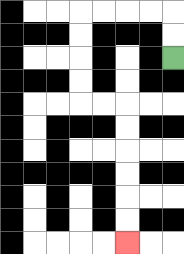{'start': '[7, 2]', 'end': '[5, 10]', 'path_directions': 'U,U,L,L,L,L,D,D,D,D,R,R,D,D,D,D,D,D', 'path_coordinates': '[[7, 2], [7, 1], [7, 0], [6, 0], [5, 0], [4, 0], [3, 0], [3, 1], [3, 2], [3, 3], [3, 4], [4, 4], [5, 4], [5, 5], [5, 6], [5, 7], [5, 8], [5, 9], [5, 10]]'}